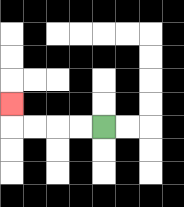{'start': '[4, 5]', 'end': '[0, 4]', 'path_directions': 'L,L,L,L,U', 'path_coordinates': '[[4, 5], [3, 5], [2, 5], [1, 5], [0, 5], [0, 4]]'}